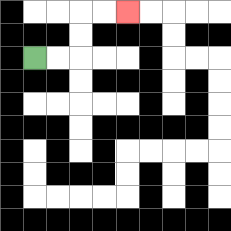{'start': '[1, 2]', 'end': '[5, 0]', 'path_directions': 'R,R,U,U,R,R', 'path_coordinates': '[[1, 2], [2, 2], [3, 2], [3, 1], [3, 0], [4, 0], [5, 0]]'}